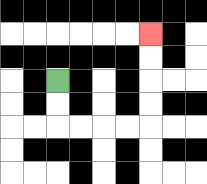{'start': '[2, 3]', 'end': '[6, 1]', 'path_directions': 'D,D,R,R,R,R,U,U,U,U', 'path_coordinates': '[[2, 3], [2, 4], [2, 5], [3, 5], [4, 5], [5, 5], [6, 5], [6, 4], [6, 3], [6, 2], [6, 1]]'}